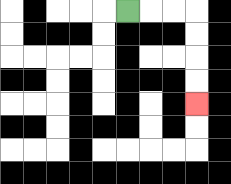{'start': '[5, 0]', 'end': '[8, 4]', 'path_directions': 'R,R,R,D,D,D,D', 'path_coordinates': '[[5, 0], [6, 0], [7, 0], [8, 0], [8, 1], [8, 2], [8, 3], [8, 4]]'}